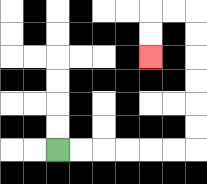{'start': '[2, 6]', 'end': '[6, 2]', 'path_directions': 'R,R,R,R,R,R,U,U,U,U,U,U,L,L,D,D', 'path_coordinates': '[[2, 6], [3, 6], [4, 6], [5, 6], [6, 6], [7, 6], [8, 6], [8, 5], [8, 4], [8, 3], [8, 2], [8, 1], [8, 0], [7, 0], [6, 0], [6, 1], [6, 2]]'}